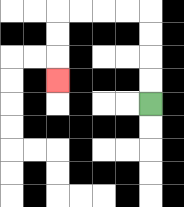{'start': '[6, 4]', 'end': '[2, 3]', 'path_directions': 'U,U,U,U,L,L,L,L,D,D,D', 'path_coordinates': '[[6, 4], [6, 3], [6, 2], [6, 1], [6, 0], [5, 0], [4, 0], [3, 0], [2, 0], [2, 1], [2, 2], [2, 3]]'}